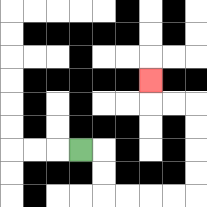{'start': '[3, 6]', 'end': '[6, 3]', 'path_directions': 'R,D,D,R,R,R,R,U,U,U,U,L,L,U', 'path_coordinates': '[[3, 6], [4, 6], [4, 7], [4, 8], [5, 8], [6, 8], [7, 8], [8, 8], [8, 7], [8, 6], [8, 5], [8, 4], [7, 4], [6, 4], [6, 3]]'}